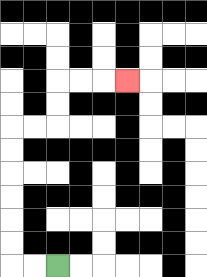{'start': '[2, 11]', 'end': '[5, 3]', 'path_directions': 'L,L,U,U,U,U,U,U,R,R,U,U,R,R,R', 'path_coordinates': '[[2, 11], [1, 11], [0, 11], [0, 10], [0, 9], [0, 8], [0, 7], [0, 6], [0, 5], [1, 5], [2, 5], [2, 4], [2, 3], [3, 3], [4, 3], [5, 3]]'}